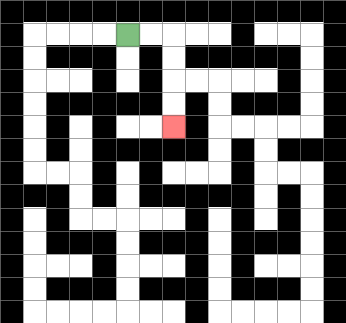{'start': '[5, 1]', 'end': '[7, 5]', 'path_directions': 'R,R,D,D,D,D', 'path_coordinates': '[[5, 1], [6, 1], [7, 1], [7, 2], [7, 3], [7, 4], [7, 5]]'}